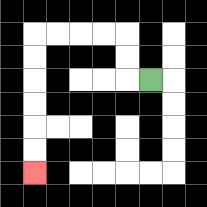{'start': '[6, 3]', 'end': '[1, 7]', 'path_directions': 'L,U,U,L,L,L,L,D,D,D,D,D,D', 'path_coordinates': '[[6, 3], [5, 3], [5, 2], [5, 1], [4, 1], [3, 1], [2, 1], [1, 1], [1, 2], [1, 3], [1, 4], [1, 5], [1, 6], [1, 7]]'}